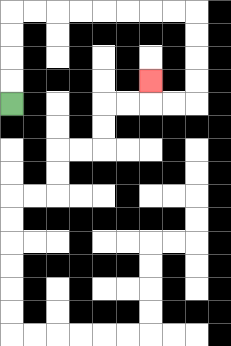{'start': '[0, 4]', 'end': '[6, 3]', 'path_directions': 'U,U,U,U,R,R,R,R,R,R,R,R,D,D,D,D,L,L,U', 'path_coordinates': '[[0, 4], [0, 3], [0, 2], [0, 1], [0, 0], [1, 0], [2, 0], [3, 0], [4, 0], [5, 0], [6, 0], [7, 0], [8, 0], [8, 1], [8, 2], [8, 3], [8, 4], [7, 4], [6, 4], [6, 3]]'}